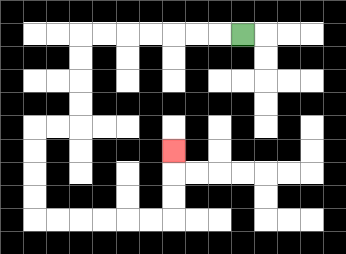{'start': '[10, 1]', 'end': '[7, 6]', 'path_directions': 'L,L,L,L,L,L,L,D,D,D,D,L,L,D,D,D,D,R,R,R,R,R,R,U,U,U', 'path_coordinates': '[[10, 1], [9, 1], [8, 1], [7, 1], [6, 1], [5, 1], [4, 1], [3, 1], [3, 2], [3, 3], [3, 4], [3, 5], [2, 5], [1, 5], [1, 6], [1, 7], [1, 8], [1, 9], [2, 9], [3, 9], [4, 9], [5, 9], [6, 9], [7, 9], [7, 8], [7, 7], [7, 6]]'}